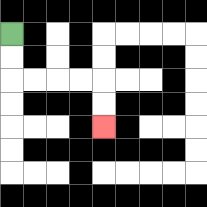{'start': '[0, 1]', 'end': '[4, 5]', 'path_directions': 'D,D,R,R,R,R,D,D', 'path_coordinates': '[[0, 1], [0, 2], [0, 3], [1, 3], [2, 3], [3, 3], [4, 3], [4, 4], [4, 5]]'}